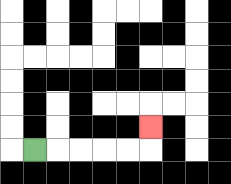{'start': '[1, 6]', 'end': '[6, 5]', 'path_directions': 'R,R,R,R,R,U', 'path_coordinates': '[[1, 6], [2, 6], [3, 6], [4, 6], [5, 6], [6, 6], [6, 5]]'}